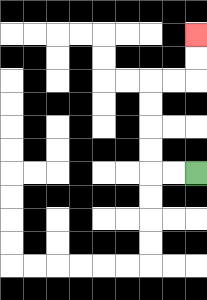{'start': '[8, 7]', 'end': '[8, 1]', 'path_directions': 'L,L,U,U,U,U,R,R,U,U', 'path_coordinates': '[[8, 7], [7, 7], [6, 7], [6, 6], [6, 5], [6, 4], [6, 3], [7, 3], [8, 3], [8, 2], [8, 1]]'}